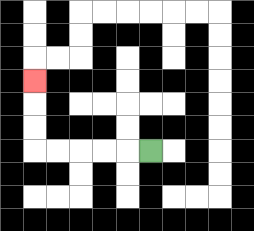{'start': '[6, 6]', 'end': '[1, 3]', 'path_directions': 'L,L,L,L,L,U,U,U', 'path_coordinates': '[[6, 6], [5, 6], [4, 6], [3, 6], [2, 6], [1, 6], [1, 5], [1, 4], [1, 3]]'}